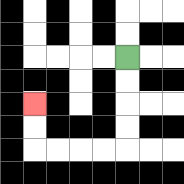{'start': '[5, 2]', 'end': '[1, 4]', 'path_directions': 'D,D,D,D,L,L,L,L,U,U', 'path_coordinates': '[[5, 2], [5, 3], [5, 4], [5, 5], [5, 6], [4, 6], [3, 6], [2, 6], [1, 6], [1, 5], [1, 4]]'}